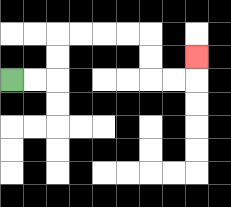{'start': '[0, 3]', 'end': '[8, 2]', 'path_directions': 'R,R,U,U,R,R,R,R,D,D,R,R,U', 'path_coordinates': '[[0, 3], [1, 3], [2, 3], [2, 2], [2, 1], [3, 1], [4, 1], [5, 1], [6, 1], [6, 2], [6, 3], [7, 3], [8, 3], [8, 2]]'}